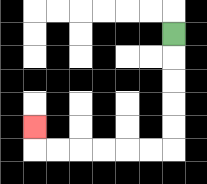{'start': '[7, 1]', 'end': '[1, 5]', 'path_directions': 'D,D,D,D,D,L,L,L,L,L,L,U', 'path_coordinates': '[[7, 1], [7, 2], [7, 3], [7, 4], [7, 5], [7, 6], [6, 6], [5, 6], [4, 6], [3, 6], [2, 6], [1, 6], [1, 5]]'}